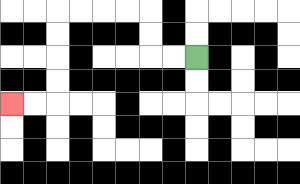{'start': '[8, 2]', 'end': '[0, 4]', 'path_directions': 'L,L,U,U,L,L,L,L,D,D,D,D,L,L', 'path_coordinates': '[[8, 2], [7, 2], [6, 2], [6, 1], [6, 0], [5, 0], [4, 0], [3, 0], [2, 0], [2, 1], [2, 2], [2, 3], [2, 4], [1, 4], [0, 4]]'}